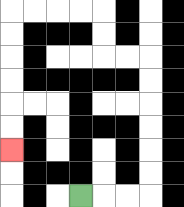{'start': '[3, 8]', 'end': '[0, 6]', 'path_directions': 'R,R,R,U,U,U,U,U,U,L,L,U,U,L,L,L,L,D,D,D,D,D,D', 'path_coordinates': '[[3, 8], [4, 8], [5, 8], [6, 8], [6, 7], [6, 6], [6, 5], [6, 4], [6, 3], [6, 2], [5, 2], [4, 2], [4, 1], [4, 0], [3, 0], [2, 0], [1, 0], [0, 0], [0, 1], [0, 2], [0, 3], [0, 4], [0, 5], [0, 6]]'}